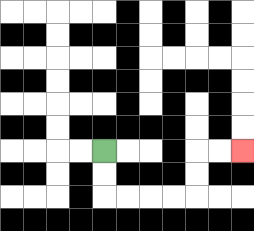{'start': '[4, 6]', 'end': '[10, 6]', 'path_directions': 'D,D,R,R,R,R,U,U,R,R', 'path_coordinates': '[[4, 6], [4, 7], [4, 8], [5, 8], [6, 8], [7, 8], [8, 8], [8, 7], [8, 6], [9, 6], [10, 6]]'}